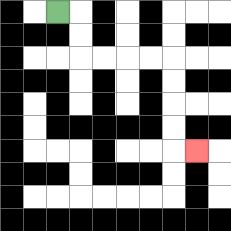{'start': '[2, 0]', 'end': '[8, 6]', 'path_directions': 'R,D,D,R,R,R,R,D,D,D,D,R', 'path_coordinates': '[[2, 0], [3, 0], [3, 1], [3, 2], [4, 2], [5, 2], [6, 2], [7, 2], [7, 3], [7, 4], [7, 5], [7, 6], [8, 6]]'}